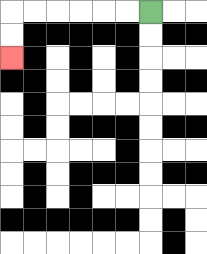{'start': '[6, 0]', 'end': '[0, 2]', 'path_directions': 'L,L,L,L,L,L,D,D', 'path_coordinates': '[[6, 0], [5, 0], [4, 0], [3, 0], [2, 0], [1, 0], [0, 0], [0, 1], [0, 2]]'}